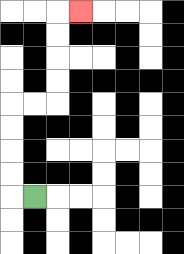{'start': '[1, 8]', 'end': '[3, 0]', 'path_directions': 'L,U,U,U,U,R,R,U,U,U,U,R', 'path_coordinates': '[[1, 8], [0, 8], [0, 7], [0, 6], [0, 5], [0, 4], [1, 4], [2, 4], [2, 3], [2, 2], [2, 1], [2, 0], [3, 0]]'}